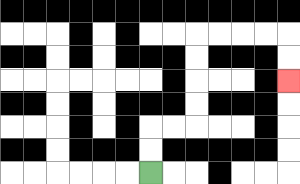{'start': '[6, 7]', 'end': '[12, 3]', 'path_directions': 'U,U,R,R,U,U,U,U,R,R,R,R,D,D', 'path_coordinates': '[[6, 7], [6, 6], [6, 5], [7, 5], [8, 5], [8, 4], [8, 3], [8, 2], [8, 1], [9, 1], [10, 1], [11, 1], [12, 1], [12, 2], [12, 3]]'}